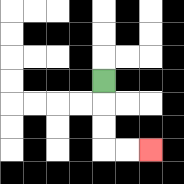{'start': '[4, 3]', 'end': '[6, 6]', 'path_directions': 'D,D,D,R,R', 'path_coordinates': '[[4, 3], [4, 4], [4, 5], [4, 6], [5, 6], [6, 6]]'}